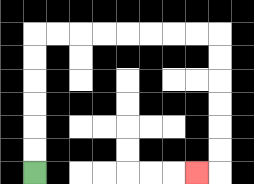{'start': '[1, 7]', 'end': '[8, 7]', 'path_directions': 'U,U,U,U,U,U,R,R,R,R,R,R,R,R,D,D,D,D,D,D,L', 'path_coordinates': '[[1, 7], [1, 6], [1, 5], [1, 4], [1, 3], [1, 2], [1, 1], [2, 1], [3, 1], [4, 1], [5, 1], [6, 1], [7, 1], [8, 1], [9, 1], [9, 2], [9, 3], [9, 4], [9, 5], [9, 6], [9, 7], [8, 7]]'}